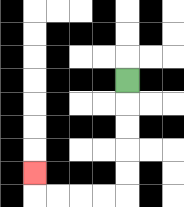{'start': '[5, 3]', 'end': '[1, 7]', 'path_directions': 'D,D,D,D,D,L,L,L,L,U', 'path_coordinates': '[[5, 3], [5, 4], [5, 5], [5, 6], [5, 7], [5, 8], [4, 8], [3, 8], [2, 8], [1, 8], [1, 7]]'}